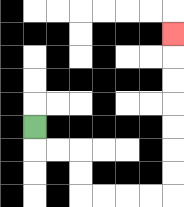{'start': '[1, 5]', 'end': '[7, 1]', 'path_directions': 'D,R,R,D,D,R,R,R,R,U,U,U,U,U,U,U', 'path_coordinates': '[[1, 5], [1, 6], [2, 6], [3, 6], [3, 7], [3, 8], [4, 8], [5, 8], [6, 8], [7, 8], [7, 7], [7, 6], [7, 5], [7, 4], [7, 3], [7, 2], [7, 1]]'}